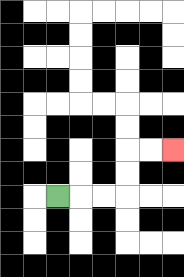{'start': '[2, 8]', 'end': '[7, 6]', 'path_directions': 'R,R,R,U,U,R,R', 'path_coordinates': '[[2, 8], [3, 8], [4, 8], [5, 8], [5, 7], [5, 6], [6, 6], [7, 6]]'}